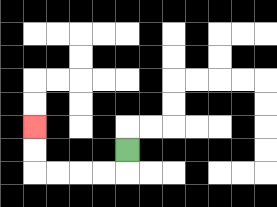{'start': '[5, 6]', 'end': '[1, 5]', 'path_directions': 'D,L,L,L,L,U,U', 'path_coordinates': '[[5, 6], [5, 7], [4, 7], [3, 7], [2, 7], [1, 7], [1, 6], [1, 5]]'}